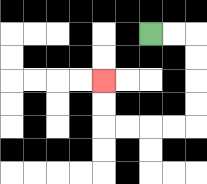{'start': '[6, 1]', 'end': '[4, 3]', 'path_directions': 'R,R,D,D,D,D,L,L,L,L,U,U', 'path_coordinates': '[[6, 1], [7, 1], [8, 1], [8, 2], [8, 3], [8, 4], [8, 5], [7, 5], [6, 5], [5, 5], [4, 5], [4, 4], [4, 3]]'}